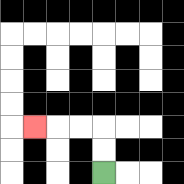{'start': '[4, 7]', 'end': '[1, 5]', 'path_directions': 'U,U,L,L,L', 'path_coordinates': '[[4, 7], [4, 6], [4, 5], [3, 5], [2, 5], [1, 5]]'}